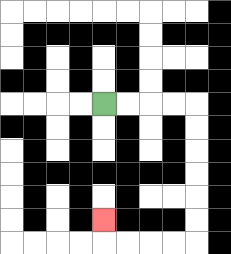{'start': '[4, 4]', 'end': '[4, 9]', 'path_directions': 'R,R,R,R,D,D,D,D,D,D,L,L,L,L,U', 'path_coordinates': '[[4, 4], [5, 4], [6, 4], [7, 4], [8, 4], [8, 5], [8, 6], [8, 7], [8, 8], [8, 9], [8, 10], [7, 10], [6, 10], [5, 10], [4, 10], [4, 9]]'}